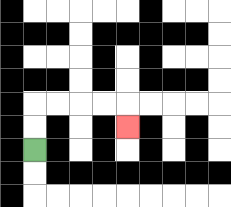{'start': '[1, 6]', 'end': '[5, 5]', 'path_directions': 'U,U,R,R,R,R,D', 'path_coordinates': '[[1, 6], [1, 5], [1, 4], [2, 4], [3, 4], [4, 4], [5, 4], [5, 5]]'}